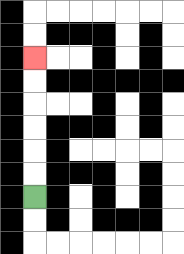{'start': '[1, 8]', 'end': '[1, 2]', 'path_directions': 'U,U,U,U,U,U', 'path_coordinates': '[[1, 8], [1, 7], [1, 6], [1, 5], [1, 4], [1, 3], [1, 2]]'}